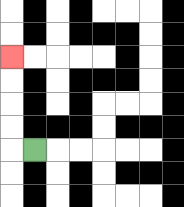{'start': '[1, 6]', 'end': '[0, 2]', 'path_directions': 'L,U,U,U,U', 'path_coordinates': '[[1, 6], [0, 6], [0, 5], [0, 4], [0, 3], [0, 2]]'}